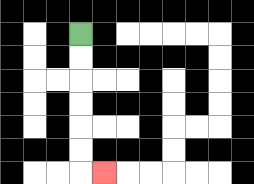{'start': '[3, 1]', 'end': '[4, 7]', 'path_directions': 'D,D,D,D,D,D,R', 'path_coordinates': '[[3, 1], [3, 2], [3, 3], [3, 4], [3, 5], [3, 6], [3, 7], [4, 7]]'}